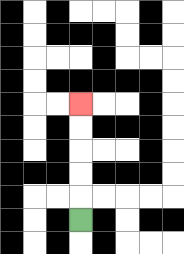{'start': '[3, 9]', 'end': '[3, 4]', 'path_directions': 'U,U,U,U,U', 'path_coordinates': '[[3, 9], [3, 8], [3, 7], [3, 6], [3, 5], [3, 4]]'}